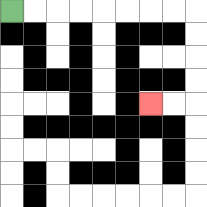{'start': '[0, 0]', 'end': '[6, 4]', 'path_directions': 'R,R,R,R,R,R,R,R,D,D,D,D,L,L', 'path_coordinates': '[[0, 0], [1, 0], [2, 0], [3, 0], [4, 0], [5, 0], [6, 0], [7, 0], [8, 0], [8, 1], [8, 2], [8, 3], [8, 4], [7, 4], [6, 4]]'}